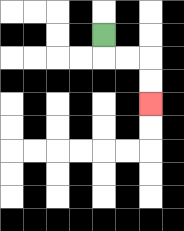{'start': '[4, 1]', 'end': '[6, 4]', 'path_directions': 'D,R,R,D,D', 'path_coordinates': '[[4, 1], [4, 2], [5, 2], [6, 2], [6, 3], [6, 4]]'}